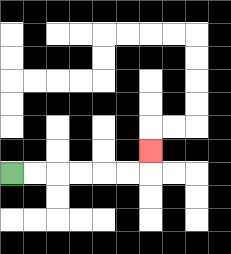{'start': '[0, 7]', 'end': '[6, 6]', 'path_directions': 'R,R,R,R,R,R,U', 'path_coordinates': '[[0, 7], [1, 7], [2, 7], [3, 7], [4, 7], [5, 7], [6, 7], [6, 6]]'}